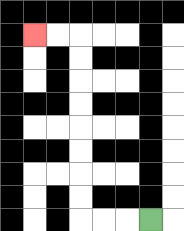{'start': '[6, 9]', 'end': '[1, 1]', 'path_directions': 'L,L,L,U,U,U,U,U,U,U,U,L,L', 'path_coordinates': '[[6, 9], [5, 9], [4, 9], [3, 9], [3, 8], [3, 7], [3, 6], [3, 5], [3, 4], [3, 3], [3, 2], [3, 1], [2, 1], [1, 1]]'}